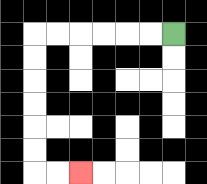{'start': '[7, 1]', 'end': '[3, 7]', 'path_directions': 'L,L,L,L,L,L,D,D,D,D,D,D,R,R', 'path_coordinates': '[[7, 1], [6, 1], [5, 1], [4, 1], [3, 1], [2, 1], [1, 1], [1, 2], [1, 3], [1, 4], [1, 5], [1, 6], [1, 7], [2, 7], [3, 7]]'}